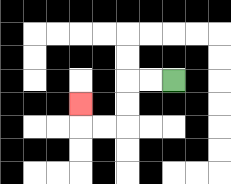{'start': '[7, 3]', 'end': '[3, 4]', 'path_directions': 'L,L,D,D,L,L,U', 'path_coordinates': '[[7, 3], [6, 3], [5, 3], [5, 4], [5, 5], [4, 5], [3, 5], [3, 4]]'}